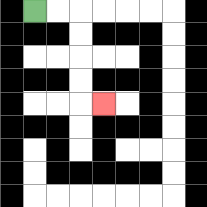{'start': '[1, 0]', 'end': '[4, 4]', 'path_directions': 'R,R,D,D,D,D,R', 'path_coordinates': '[[1, 0], [2, 0], [3, 0], [3, 1], [3, 2], [3, 3], [3, 4], [4, 4]]'}